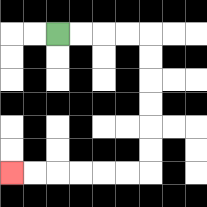{'start': '[2, 1]', 'end': '[0, 7]', 'path_directions': 'R,R,R,R,D,D,D,D,D,D,L,L,L,L,L,L', 'path_coordinates': '[[2, 1], [3, 1], [4, 1], [5, 1], [6, 1], [6, 2], [6, 3], [6, 4], [6, 5], [6, 6], [6, 7], [5, 7], [4, 7], [3, 7], [2, 7], [1, 7], [0, 7]]'}